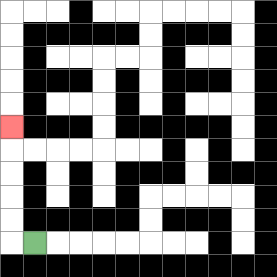{'start': '[1, 10]', 'end': '[0, 5]', 'path_directions': 'L,U,U,U,U,U', 'path_coordinates': '[[1, 10], [0, 10], [0, 9], [0, 8], [0, 7], [0, 6], [0, 5]]'}